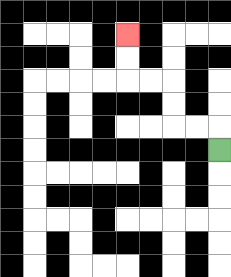{'start': '[9, 6]', 'end': '[5, 1]', 'path_directions': 'U,L,L,U,U,L,L,U,U', 'path_coordinates': '[[9, 6], [9, 5], [8, 5], [7, 5], [7, 4], [7, 3], [6, 3], [5, 3], [5, 2], [5, 1]]'}